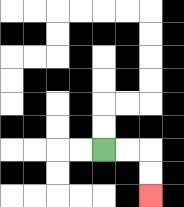{'start': '[4, 6]', 'end': '[6, 8]', 'path_directions': 'R,R,D,D', 'path_coordinates': '[[4, 6], [5, 6], [6, 6], [6, 7], [6, 8]]'}